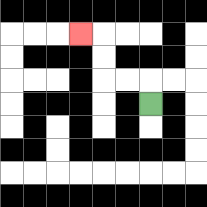{'start': '[6, 4]', 'end': '[3, 1]', 'path_directions': 'U,L,L,U,U,L', 'path_coordinates': '[[6, 4], [6, 3], [5, 3], [4, 3], [4, 2], [4, 1], [3, 1]]'}